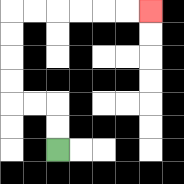{'start': '[2, 6]', 'end': '[6, 0]', 'path_directions': 'U,U,L,L,U,U,U,U,R,R,R,R,R,R', 'path_coordinates': '[[2, 6], [2, 5], [2, 4], [1, 4], [0, 4], [0, 3], [0, 2], [0, 1], [0, 0], [1, 0], [2, 0], [3, 0], [4, 0], [5, 0], [6, 0]]'}